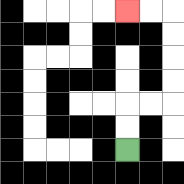{'start': '[5, 6]', 'end': '[5, 0]', 'path_directions': 'U,U,R,R,U,U,U,U,L,L', 'path_coordinates': '[[5, 6], [5, 5], [5, 4], [6, 4], [7, 4], [7, 3], [7, 2], [7, 1], [7, 0], [6, 0], [5, 0]]'}